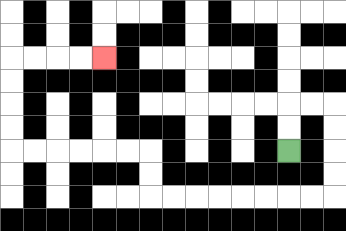{'start': '[12, 6]', 'end': '[4, 2]', 'path_directions': 'U,U,R,R,D,D,D,D,L,L,L,L,L,L,L,L,U,U,L,L,L,L,L,L,U,U,U,U,R,R,R,R', 'path_coordinates': '[[12, 6], [12, 5], [12, 4], [13, 4], [14, 4], [14, 5], [14, 6], [14, 7], [14, 8], [13, 8], [12, 8], [11, 8], [10, 8], [9, 8], [8, 8], [7, 8], [6, 8], [6, 7], [6, 6], [5, 6], [4, 6], [3, 6], [2, 6], [1, 6], [0, 6], [0, 5], [0, 4], [0, 3], [0, 2], [1, 2], [2, 2], [3, 2], [4, 2]]'}